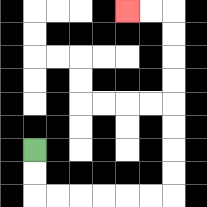{'start': '[1, 6]', 'end': '[5, 0]', 'path_directions': 'D,D,R,R,R,R,R,R,U,U,U,U,U,U,U,U,L,L', 'path_coordinates': '[[1, 6], [1, 7], [1, 8], [2, 8], [3, 8], [4, 8], [5, 8], [6, 8], [7, 8], [7, 7], [7, 6], [7, 5], [7, 4], [7, 3], [7, 2], [7, 1], [7, 0], [6, 0], [5, 0]]'}